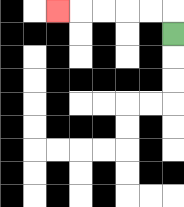{'start': '[7, 1]', 'end': '[2, 0]', 'path_directions': 'U,L,L,L,L,L', 'path_coordinates': '[[7, 1], [7, 0], [6, 0], [5, 0], [4, 0], [3, 0], [2, 0]]'}